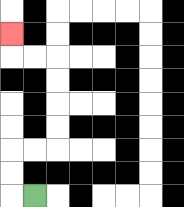{'start': '[1, 8]', 'end': '[0, 1]', 'path_directions': 'L,U,U,R,R,U,U,U,U,L,L,U', 'path_coordinates': '[[1, 8], [0, 8], [0, 7], [0, 6], [1, 6], [2, 6], [2, 5], [2, 4], [2, 3], [2, 2], [1, 2], [0, 2], [0, 1]]'}